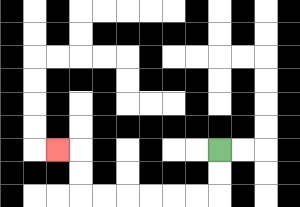{'start': '[9, 6]', 'end': '[2, 6]', 'path_directions': 'D,D,L,L,L,L,L,L,U,U,L', 'path_coordinates': '[[9, 6], [9, 7], [9, 8], [8, 8], [7, 8], [6, 8], [5, 8], [4, 8], [3, 8], [3, 7], [3, 6], [2, 6]]'}